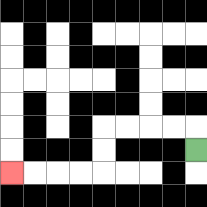{'start': '[8, 6]', 'end': '[0, 7]', 'path_directions': 'U,L,L,L,L,D,D,L,L,L,L', 'path_coordinates': '[[8, 6], [8, 5], [7, 5], [6, 5], [5, 5], [4, 5], [4, 6], [4, 7], [3, 7], [2, 7], [1, 7], [0, 7]]'}